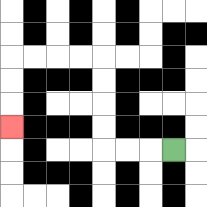{'start': '[7, 6]', 'end': '[0, 5]', 'path_directions': 'L,L,L,U,U,U,U,L,L,L,L,D,D,D', 'path_coordinates': '[[7, 6], [6, 6], [5, 6], [4, 6], [4, 5], [4, 4], [4, 3], [4, 2], [3, 2], [2, 2], [1, 2], [0, 2], [0, 3], [0, 4], [0, 5]]'}